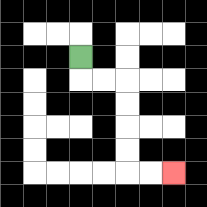{'start': '[3, 2]', 'end': '[7, 7]', 'path_directions': 'D,R,R,D,D,D,D,R,R', 'path_coordinates': '[[3, 2], [3, 3], [4, 3], [5, 3], [5, 4], [5, 5], [5, 6], [5, 7], [6, 7], [7, 7]]'}